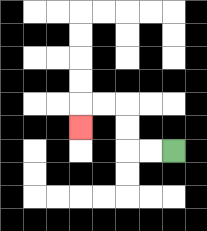{'start': '[7, 6]', 'end': '[3, 5]', 'path_directions': 'L,L,U,U,L,L,D', 'path_coordinates': '[[7, 6], [6, 6], [5, 6], [5, 5], [5, 4], [4, 4], [3, 4], [3, 5]]'}